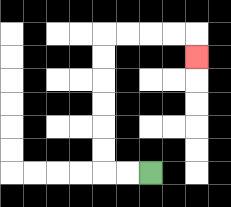{'start': '[6, 7]', 'end': '[8, 2]', 'path_directions': 'L,L,U,U,U,U,U,U,R,R,R,R,D', 'path_coordinates': '[[6, 7], [5, 7], [4, 7], [4, 6], [4, 5], [4, 4], [4, 3], [4, 2], [4, 1], [5, 1], [6, 1], [7, 1], [8, 1], [8, 2]]'}